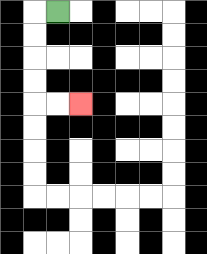{'start': '[2, 0]', 'end': '[3, 4]', 'path_directions': 'L,D,D,D,D,R,R', 'path_coordinates': '[[2, 0], [1, 0], [1, 1], [1, 2], [1, 3], [1, 4], [2, 4], [3, 4]]'}